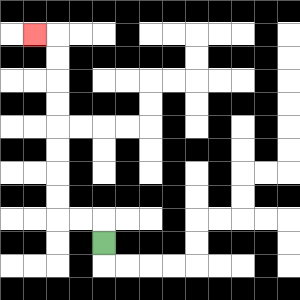{'start': '[4, 10]', 'end': '[1, 1]', 'path_directions': 'U,L,L,U,U,U,U,U,U,U,U,L', 'path_coordinates': '[[4, 10], [4, 9], [3, 9], [2, 9], [2, 8], [2, 7], [2, 6], [2, 5], [2, 4], [2, 3], [2, 2], [2, 1], [1, 1]]'}